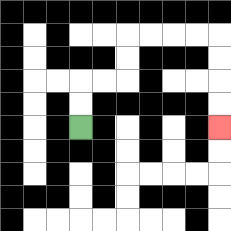{'start': '[3, 5]', 'end': '[9, 5]', 'path_directions': 'U,U,R,R,U,U,R,R,R,R,D,D,D,D', 'path_coordinates': '[[3, 5], [3, 4], [3, 3], [4, 3], [5, 3], [5, 2], [5, 1], [6, 1], [7, 1], [8, 1], [9, 1], [9, 2], [9, 3], [9, 4], [9, 5]]'}